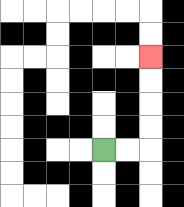{'start': '[4, 6]', 'end': '[6, 2]', 'path_directions': 'R,R,U,U,U,U', 'path_coordinates': '[[4, 6], [5, 6], [6, 6], [6, 5], [6, 4], [6, 3], [6, 2]]'}